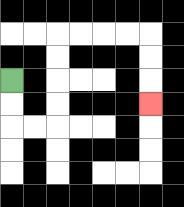{'start': '[0, 3]', 'end': '[6, 4]', 'path_directions': 'D,D,R,R,U,U,U,U,R,R,R,R,D,D,D', 'path_coordinates': '[[0, 3], [0, 4], [0, 5], [1, 5], [2, 5], [2, 4], [2, 3], [2, 2], [2, 1], [3, 1], [4, 1], [5, 1], [6, 1], [6, 2], [6, 3], [6, 4]]'}